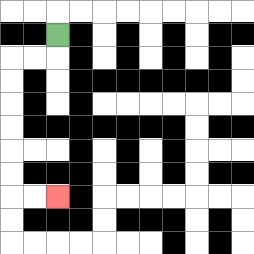{'start': '[2, 1]', 'end': '[2, 8]', 'path_directions': 'D,L,L,D,D,D,D,D,D,R,R', 'path_coordinates': '[[2, 1], [2, 2], [1, 2], [0, 2], [0, 3], [0, 4], [0, 5], [0, 6], [0, 7], [0, 8], [1, 8], [2, 8]]'}